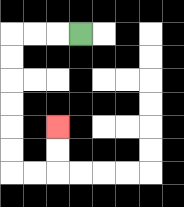{'start': '[3, 1]', 'end': '[2, 5]', 'path_directions': 'L,L,L,D,D,D,D,D,D,R,R,U,U', 'path_coordinates': '[[3, 1], [2, 1], [1, 1], [0, 1], [0, 2], [0, 3], [0, 4], [0, 5], [0, 6], [0, 7], [1, 7], [2, 7], [2, 6], [2, 5]]'}